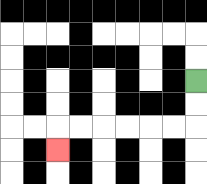{'start': '[8, 3]', 'end': '[2, 6]', 'path_directions': 'D,D,L,L,L,L,L,L,D', 'path_coordinates': '[[8, 3], [8, 4], [8, 5], [7, 5], [6, 5], [5, 5], [4, 5], [3, 5], [2, 5], [2, 6]]'}